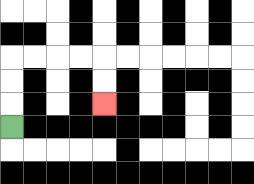{'start': '[0, 5]', 'end': '[4, 4]', 'path_directions': 'U,U,U,R,R,R,R,D,D', 'path_coordinates': '[[0, 5], [0, 4], [0, 3], [0, 2], [1, 2], [2, 2], [3, 2], [4, 2], [4, 3], [4, 4]]'}